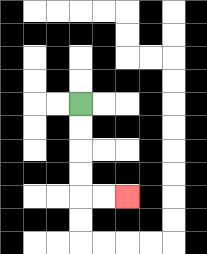{'start': '[3, 4]', 'end': '[5, 8]', 'path_directions': 'D,D,D,D,R,R', 'path_coordinates': '[[3, 4], [3, 5], [3, 6], [3, 7], [3, 8], [4, 8], [5, 8]]'}